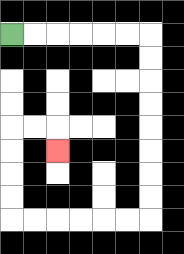{'start': '[0, 1]', 'end': '[2, 6]', 'path_directions': 'R,R,R,R,R,R,D,D,D,D,D,D,D,D,L,L,L,L,L,L,U,U,U,U,R,R,D', 'path_coordinates': '[[0, 1], [1, 1], [2, 1], [3, 1], [4, 1], [5, 1], [6, 1], [6, 2], [6, 3], [6, 4], [6, 5], [6, 6], [6, 7], [6, 8], [6, 9], [5, 9], [4, 9], [3, 9], [2, 9], [1, 9], [0, 9], [0, 8], [0, 7], [0, 6], [0, 5], [1, 5], [2, 5], [2, 6]]'}